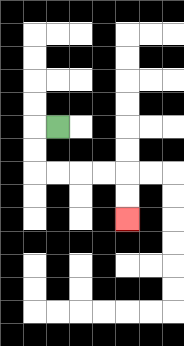{'start': '[2, 5]', 'end': '[5, 9]', 'path_directions': 'L,D,D,R,R,R,R,D,D', 'path_coordinates': '[[2, 5], [1, 5], [1, 6], [1, 7], [2, 7], [3, 7], [4, 7], [5, 7], [5, 8], [5, 9]]'}